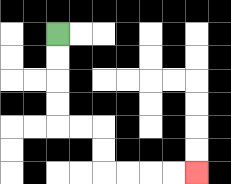{'start': '[2, 1]', 'end': '[8, 7]', 'path_directions': 'D,D,D,D,R,R,D,D,R,R,R,R', 'path_coordinates': '[[2, 1], [2, 2], [2, 3], [2, 4], [2, 5], [3, 5], [4, 5], [4, 6], [4, 7], [5, 7], [6, 7], [7, 7], [8, 7]]'}